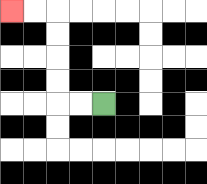{'start': '[4, 4]', 'end': '[0, 0]', 'path_directions': 'L,L,U,U,U,U,L,L', 'path_coordinates': '[[4, 4], [3, 4], [2, 4], [2, 3], [2, 2], [2, 1], [2, 0], [1, 0], [0, 0]]'}